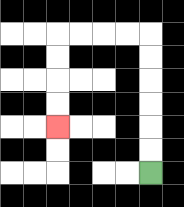{'start': '[6, 7]', 'end': '[2, 5]', 'path_directions': 'U,U,U,U,U,U,L,L,L,L,D,D,D,D', 'path_coordinates': '[[6, 7], [6, 6], [6, 5], [6, 4], [6, 3], [6, 2], [6, 1], [5, 1], [4, 1], [3, 1], [2, 1], [2, 2], [2, 3], [2, 4], [2, 5]]'}